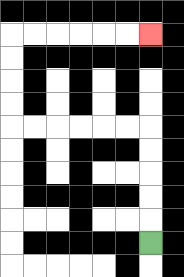{'start': '[6, 10]', 'end': '[6, 1]', 'path_directions': 'U,U,U,U,U,L,L,L,L,L,L,U,U,U,U,R,R,R,R,R,R', 'path_coordinates': '[[6, 10], [6, 9], [6, 8], [6, 7], [6, 6], [6, 5], [5, 5], [4, 5], [3, 5], [2, 5], [1, 5], [0, 5], [0, 4], [0, 3], [0, 2], [0, 1], [1, 1], [2, 1], [3, 1], [4, 1], [5, 1], [6, 1]]'}